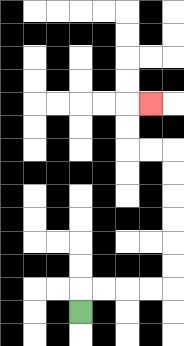{'start': '[3, 13]', 'end': '[6, 4]', 'path_directions': 'U,R,R,R,R,U,U,U,U,U,U,L,L,U,U,R', 'path_coordinates': '[[3, 13], [3, 12], [4, 12], [5, 12], [6, 12], [7, 12], [7, 11], [7, 10], [7, 9], [7, 8], [7, 7], [7, 6], [6, 6], [5, 6], [5, 5], [5, 4], [6, 4]]'}